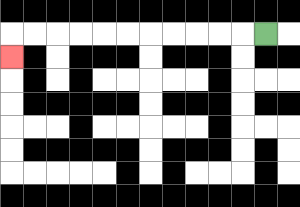{'start': '[11, 1]', 'end': '[0, 2]', 'path_directions': 'L,L,L,L,L,L,L,L,L,L,L,D', 'path_coordinates': '[[11, 1], [10, 1], [9, 1], [8, 1], [7, 1], [6, 1], [5, 1], [4, 1], [3, 1], [2, 1], [1, 1], [0, 1], [0, 2]]'}